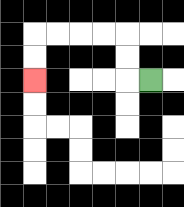{'start': '[6, 3]', 'end': '[1, 3]', 'path_directions': 'L,U,U,L,L,L,L,D,D', 'path_coordinates': '[[6, 3], [5, 3], [5, 2], [5, 1], [4, 1], [3, 1], [2, 1], [1, 1], [1, 2], [1, 3]]'}